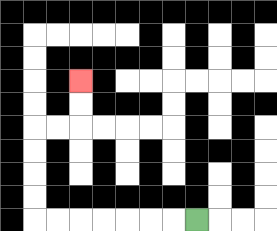{'start': '[8, 9]', 'end': '[3, 3]', 'path_directions': 'L,L,L,L,L,L,L,U,U,U,U,R,R,U,U', 'path_coordinates': '[[8, 9], [7, 9], [6, 9], [5, 9], [4, 9], [3, 9], [2, 9], [1, 9], [1, 8], [1, 7], [1, 6], [1, 5], [2, 5], [3, 5], [3, 4], [3, 3]]'}